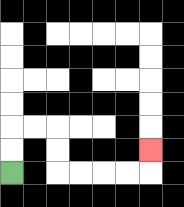{'start': '[0, 7]', 'end': '[6, 6]', 'path_directions': 'U,U,R,R,D,D,R,R,R,R,U', 'path_coordinates': '[[0, 7], [0, 6], [0, 5], [1, 5], [2, 5], [2, 6], [2, 7], [3, 7], [4, 7], [5, 7], [6, 7], [6, 6]]'}